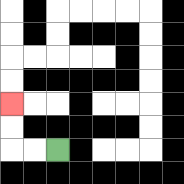{'start': '[2, 6]', 'end': '[0, 4]', 'path_directions': 'L,L,U,U', 'path_coordinates': '[[2, 6], [1, 6], [0, 6], [0, 5], [0, 4]]'}